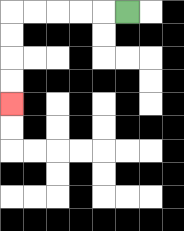{'start': '[5, 0]', 'end': '[0, 4]', 'path_directions': 'L,L,L,L,L,D,D,D,D', 'path_coordinates': '[[5, 0], [4, 0], [3, 0], [2, 0], [1, 0], [0, 0], [0, 1], [0, 2], [0, 3], [0, 4]]'}